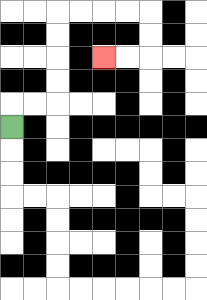{'start': '[0, 5]', 'end': '[4, 2]', 'path_directions': 'U,R,R,U,U,U,U,R,R,R,R,D,D,L,L', 'path_coordinates': '[[0, 5], [0, 4], [1, 4], [2, 4], [2, 3], [2, 2], [2, 1], [2, 0], [3, 0], [4, 0], [5, 0], [6, 0], [6, 1], [6, 2], [5, 2], [4, 2]]'}